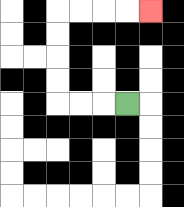{'start': '[5, 4]', 'end': '[6, 0]', 'path_directions': 'L,L,L,U,U,U,U,R,R,R,R', 'path_coordinates': '[[5, 4], [4, 4], [3, 4], [2, 4], [2, 3], [2, 2], [2, 1], [2, 0], [3, 0], [4, 0], [5, 0], [6, 0]]'}